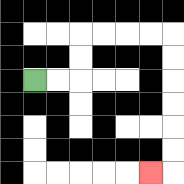{'start': '[1, 3]', 'end': '[6, 7]', 'path_directions': 'R,R,U,U,R,R,R,R,D,D,D,D,D,D,L', 'path_coordinates': '[[1, 3], [2, 3], [3, 3], [3, 2], [3, 1], [4, 1], [5, 1], [6, 1], [7, 1], [7, 2], [7, 3], [7, 4], [7, 5], [7, 6], [7, 7], [6, 7]]'}